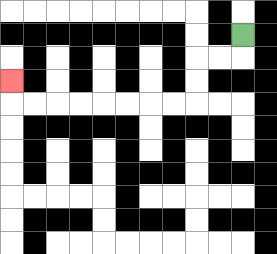{'start': '[10, 1]', 'end': '[0, 3]', 'path_directions': 'D,L,L,D,D,L,L,L,L,L,L,L,L,U', 'path_coordinates': '[[10, 1], [10, 2], [9, 2], [8, 2], [8, 3], [8, 4], [7, 4], [6, 4], [5, 4], [4, 4], [3, 4], [2, 4], [1, 4], [0, 4], [0, 3]]'}